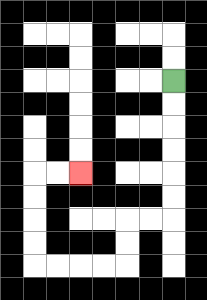{'start': '[7, 3]', 'end': '[3, 7]', 'path_directions': 'D,D,D,D,D,D,L,L,D,D,L,L,L,L,U,U,U,U,R,R', 'path_coordinates': '[[7, 3], [7, 4], [7, 5], [7, 6], [7, 7], [7, 8], [7, 9], [6, 9], [5, 9], [5, 10], [5, 11], [4, 11], [3, 11], [2, 11], [1, 11], [1, 10], [1, 9], [1, 8], [1, 7], [2, 7], [3, 7]]'}